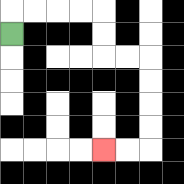{'start': '[0, 1]', 'end': '[4, 6]', 'path_directions': 'U,R,R,R,R,D,D,R,R,D,D,D,D,L,L', 'path_coordinates': '[[0, 1], [0, 0], [1, 0], [2, 0], [3, 0], [4, 0], [4, 1], [4, 2], [5, 2], [6, 2], [6, 3], [6, 4], [6, 5], [6, 6], [5, 6], [4, 6]]'}